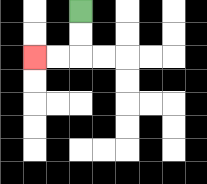{'start': '[3, 0]', 'end': '[1, 2]', 'path_directions': 'D,D,L,L', 'path_coordinates': '[[3, 0], [3, 1], [3, 2], [2, 2], [1, 2]]'}